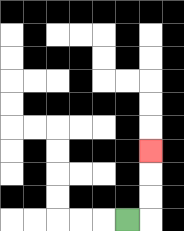{'start': '[5, 9]', 'end': '[6, 6]', 'path_directions': 'R,U,U,U', 'path_coordinates': '[[5, 9], [6, 9], [6, 8], [6, 7], [6, 6]]'}